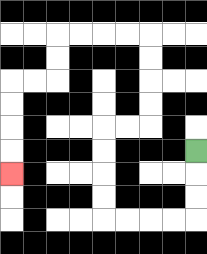{'start': '[8, 6]', 'end': '[0, 7]', 'path_directions': 'D,D,D,L,L,L,L,U,U,U,U,R,R,U,U,U,U,L,L,L,L,D,D,L,L,D,D,D,D', 'path_coordinates': '[[8, 6], [8, 7], [8, 8], [8, 9], [7, 9], [6, 9], [5, 9], [4, 9], [4, 8], [4, 7], [4, 6], [4, 5], [5, 5], [6, 5], [6, 4], [6, 3], [6, 2], [6, 1], [5, 1], [4, 1], [3, 1], [2, 1], [2, 2], [2, 3], [1, 3], [0, 3], [0, 4], [0, 5], [0, 6], [0, 7]]'}